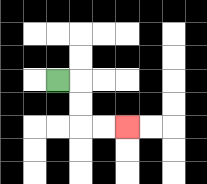{'start': '[2, 3]', 'end': '[5, 5]', 'path_directions': 'R,D,D,R,R', 'path_coordinates': '[[2, 3], [3, 3], [3, 4], [3, 5], [4, 5], [5, 5]]'}